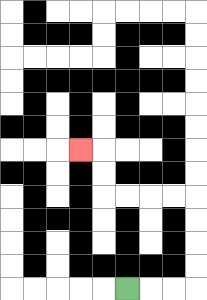{'start': '[5, 12]', 'end': '[3, 6]', 'path_directions': 'R,R,R,U,U,U,U,L,L,L,L,U,U,L', 'path_coordinates': '[[5, 12], [6, 12], [7, 12], [8, 12], [8, 11], [8, 10], [8, 9], [8, 8], [7, 8], [6, 8], [5, 8], [4, 8], [4, 7], [4, 6], [3, 6]]'}